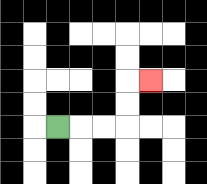{'start': '[2, 5]', 'end': '[6, 3]', 'path_directions': 'R,R,R,U,U,R', 'path_coordinates': '[[2, 5], [3, 5], [4, 5], [5, 5], [5, 4], [5, 3], [6, 3]]'}